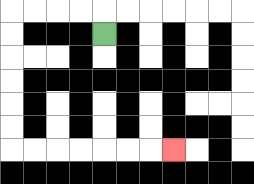{'start': '[4, 1]', 'end': '[7, 6]', 'path_directions': 'U,L,L,L,L,D,D,D,D,D,D,R,R,R,R,R,R,R', 'path_coordinates': '[[4, 1], [4, 0], [3, 0], [2, 0], [1, 0], [0, 0], [0, 1], [0, 2], [0, 3], [0, 4], [0, 5], [0, 6], [1, 6], [2, 6], [3, 6], [4, 6], [5, 6], [6, 6], [7, 6]]'}